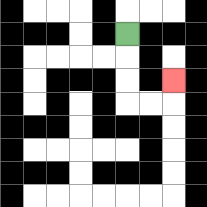{'start': '[5, 1]', 'end': '[7, 3]', 'path_directions': 'D,D,D,R,R,U', 'path_coordinates': '[[5, 1], [5, 2], [5, 3], [5, 4], [6, 4], [7, 4], [7, 3]]'}